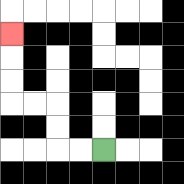{'start': '[4, 6]', 'end': '[0, 1]', 'path_directions': 'L,L,U,U,L,L,U,U,U', 'path_coordinates': '[[4, 6], [3, 6], [2, 6], [2, 5], [2, 4], [1, 4], [0, 4], [0, 3], [0, 2], [0, 1]]'}